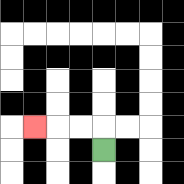{'start': '[4, 6]', 'end': '[1, 5]', 'path_directions': 'U,L,L,L', 'path_coordinates': '[[4, 6], [4, 5], [3, 5], [2, 5], [1, 5]]'}